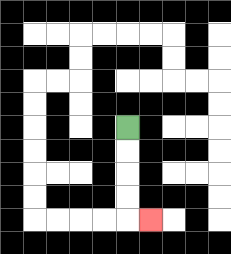{'start': '[5, 5]', 'end': '[6, 9]', 'path_directions': 'D,D,D,D,R', 'path_coordinates': '[[5, 5], [5, 6], [5, 7], [5, 8], [5, 9], [6, 9]]'}